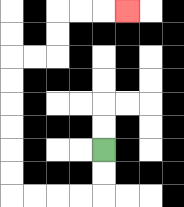{'start': '[4, 6]', 'end': '[5, 0]', 'path_directions': 'D,D,L,L,L,L,U,U,U,U,U,U,R,R,U,U,R,R,R', 'path_coordinates': '[[4, 6], [4, 7], [4, 8], [3, 8], [2, 8], [1, 8], [0, 8], [0, 7], [0, 6], [0, 5], [0, 4], [0, 3], [0, 2], [1, 2], [2, 2], [2, 1], [2, 0], [3, 0], [4, 0], [5, 0]]'}